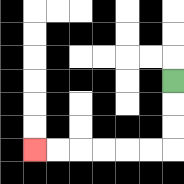{'start': '[7, 3]', 'end': '[1, 6]', 'path_directions': 'D,D,D,L,L,L,L,L,L', 'path_coordinates': '[[7, 3], [7, 4], [7, 5], [7, 6], [6, 6], [5, 6], [4, 6], [3, 6], [2, 6], [1, 6]]'}